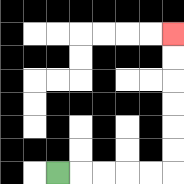{'start': '[2, 7]', 'end': '[7, 1]', 'path_directions': 'R,R,R,R,R,U,U,U,U,U,U', 'path_coordinates': '[[2, 7], [3, 7], [4, 7], [5, 7], [6, 7], [7, 7], [7, 6], [7, 5], [7, 4], [7, 3], [7, 2], [7, 1]]'}